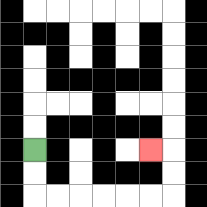{'start': '[1, 6]', 'end': '[6, 6]', 'path_directions': 'D,D,R,R,R,R,R,R,U,U,L', 'path_coordinates': '[[1, 6], [1, 7], [1, 8], [2, 8], [3, 8], [4, 8], [5, 8], [6, 8], [7, 8], [7, 7], [7, 6], [6, 6]]'}